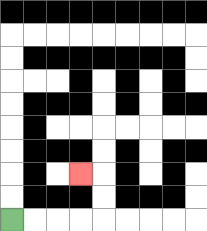{'start': '[0, 9]', 'end': '[3, 7]', 'path_directions': 'R,R,R,R,U,U,L', 'path_coordinates': '[[0, 9], [1, 9], [2, 9], [3, 9], [4, 9], [4, 8], [4, 7], [3, 7]]'}